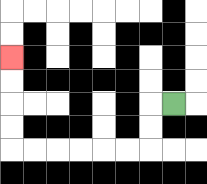{'start': '[7, 4]', 'end': '[0, 2]', 'path_directions': 'L,D,D,L,L,L,L,L,L,U,U,U,U', 'path_coordinates': '[[7, 4], [6, 4], [6, 5], [6, 6], [5, 6], [4, 6], [3, 6], [2, 6], [1, 6], [0, 6], [0, 5], [0, 4], [0, 3], [0, 2]]'}